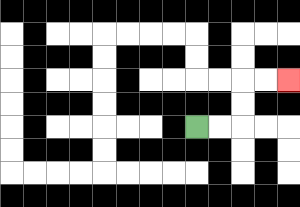{'start': '[8, 5]', 'end': '[12, 3]', 'path_directions': 'R,R,U,U,R,R', 'path_coordinates': '[[8, 5], [9, 5], [10, 5], [10, 4], [10, 3], [11, 3], [12, 3]]'}